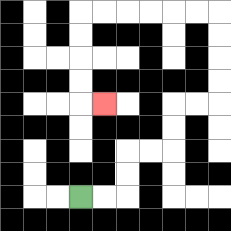{'start': '[3, 8]', 'end': '[4, 4]', 'path_directions': 'R,R,U,U,R,R,U,U,R,R,U,U,U,U,L,L,L,L,L,L,D,D,D,D,R', 'path_coordinates': '[[3, 8], [4, 8], [5, 8], [5, 7], [5, 6], [6, 6], [7, 6], [7, 5], [7, 4], [8, 4], [9, 4], [9, 3], [9, 2], [9, 1], [9, 0], [8, 0], [7, 0], [6, 0], [5, 0], [4, 0], [3, 0], [3, 1], [3, 2], [3, 3], [3, 4], [4, 4]]'}